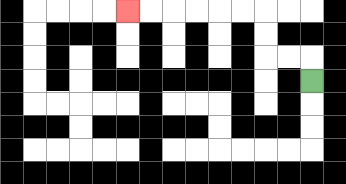{'start': '[13, 3]', 'end': '[5, 0]', 'path_directions': 'U,L,L,U,U,L,L,L,L,L,L', 'path_coordinates': '[[13, 3], [13, 2], [12, 2], [11, 2], [11, 1], [11, 0], [10, 0], [9, 0], [8, 0], [7, 0], [6, 0], [5, 0]]'}